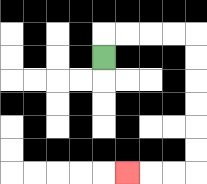{'start': '[4, 2]', 'end': '[5, 7]', 'path_directions': 'U,R,R,R,R,D,D,D,D,D,D,L,L,L', 'path_coordinates': '[[4, 2], [4, 1], [5, 1], [6, 1], [7, 1], [8, 1], [8, 2], [8, 3], [8, 4], [8, 5], [8, 6], [8, 7], [7, 7], [6, 7], [5, 7]]'}